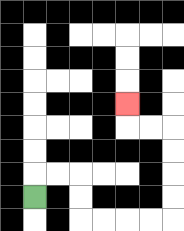{'start': '[1, 8]', 'end': '[5, 4]', 'path_directions': 'U,R,R,D,D,R,R,R,R,U,U,U,U,L,L,U', 'path_coordinates': '[[1, 8], [1, 7], [2, 7], [3, 7], [3, 8], [3, 9], [4, 9], [5, 9], [6, 9], [7, 9], [7, 8], [7, 7], [7, 6], [7, 5], [6, 5], [5, 5], [5, 4]]'}